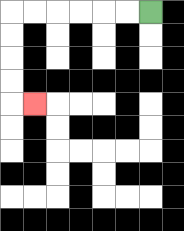{'start': '[6, 0]', 'end': '[1, 4]', 'path_directions': 'L,L,L,L,L,L,D,D,D,D,R', 'path_coordinates': '[[6, 0], [5, 0], [4, 0], [3, 0], [2, 0], [1, 0], [0, 0], [0, 1], [0, 2], [0, 3], [0, 4], [1, 4]]'}